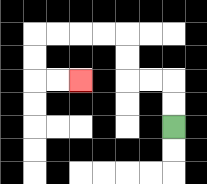{'start': '[7, 5]', 'end': '[3, 3]', 'path_directions': 'U,U,L,L,U,U,L,L,L,L,D,D,R,R', 'path_coordinates': '[[7, 5], [7, 4], [7, 3], [6, 3], [5, 3], [5, 2], [5, 1], [4, 1], [3, 1], [2, 1], [1, 1], [1, 2], [1, 3], [2, 3], [3, 3]]'}